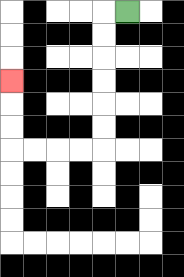{'start': '[5, 0]', 'end': '[0, 3]', 'path_directions': 'L,D,D,D,D,D,D,L,L,L,L,U,U,U', 'path_coordinates': '[[5, 0], [4, 0], [4, 1], [4, 2], [4, 3], [4, 4], [4, 5], [4, 6], [3, 6], [2, 6], [1, 6], [0, 6], [0, 5], [0, 4], [0, 3]]'}